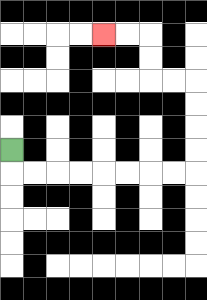{'start': '[0, 6]', 'end': '[4, 1]', 'path_directions': 'D,R,R,R,R,R,R,R,R,U,U,U,U,L,L,U,U,L,L', 'path_coordinates': '[[0, 6], [0, 7], [1, 7], [2, 7], [3, 7], [4, 7], [5, 7], [6, 7], [7, 7], [8, 7], [8, 6], [8, 5], [8, 4], [8, 3], [7, 3], [6, 3], [6, 2], [6, 1], [5, 1], [4, 1]]'}